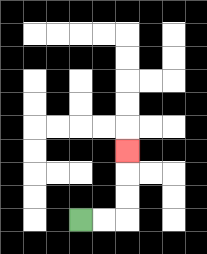{'start': '[3, 9]', 'end': '[5, 6]', 'path_directions': 'R,R,U,U,U', 'path_coordinates': '[[3, 9], [4, 9], [5, 9], [5, 8], [5, 7], [5, 6]]'}